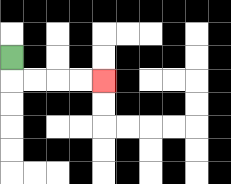{'start': '[0, 2]', 'end': '[4, 3]', 'path_directions': 'D,R,R,R,R', 'path_coordinates': '[[0, 2], [0, 3], [1, 3], [2, 3], [3, 3], [4, 3]]'}